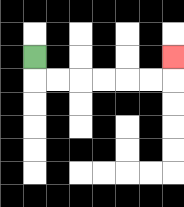{'start': '[1, 2]', 'end': '[7, 2]', 'path_directions': 'D,R,R,R,R,R,R,U', 'path_coordinates': '[[1, 2], [1, 3], [2, 3], [3, 3], [4, 3], [5, 3], [6, 3], [7, 3], [7, 2]]'}